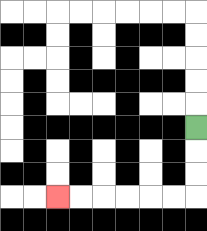{'start': '[8, 5]', 'end': '[2, 8]', 'path_directions': 'D,D,D,L,L,L,L,L,L', 'path_coordinates': '[[8, 5], [8, 6], [8, 7], [8, 8], [7, 8], [6, 8], [5, 8], [4, 8], [3, 8], [2, 8]]'}